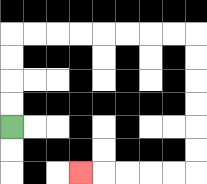{'start': '[0, 5]', 'end': '[3, 7]', 'path_directions': 'U,U,U,U,R,R,R,R,R,R,R,R,D,D,D,D,D,D,L,L,L,L,L', 'path_coordinates': '[[0, 5], [0, 4], [0, 3], [0, 2], [0, 1], [1, 1], [2, 1], [3, 1], [4, 1], [5, 1], [6, 1], [7, 1], [8, 1], [8, 2], [8, 3], [8, 4], [8, 5], [8, 6], [8, 7], [7, 7], [6, 7], [5, 7], [4, 7], [3, 7]]'}